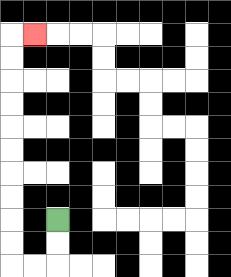{'start': '[2, 9]', 'end': '[1, 1]', 'path_directions': 'D,D,L,L,U,U,U,U,U,U,U,U,U,U,R', 'path_coordinates': '[[2, 9], [2, 10], [2, 11], [1, 11], [0, 11], [0, 10], [0, 9], [0, 8], [0, 7], [0, 6], [0, 5], [0, 4], [0, 3], [0, 2], [0, 1], [1, 1]]'}